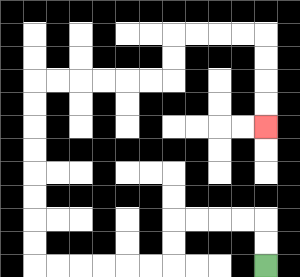{'start': '[11, 11]', 'end': '[11, 5]', 'path_directions': 'U,U,L,L,L,L,D,D,L,L,L,L,L,L,U,U,U,U,U,U,U,U,R,R,R,R,R,R,U,U,R,R,R,R,D,D,D,D', 'path_coordinates': '[[11, 11], [11, 10], [11, 9], [10, 9], [9, 9], [8, 9], [7, 9], [7, 10], [7, 11], [6, 11], [5, 11], [4, 11], [3, 11], [2, 11], [1, 11], [1, 10], [1, 9], [1, 8], [1, 7], [1, 6], [1, 5], [1, 4], [1, 3], [2, 3], [3, 3], [4, 3], [5, 3], [6, 3], [7, 3], [7, 2], [7, 1], [8, 1], [9, 1], [10, 1], [11, 1], [11, 2], [11, 3], [11, 4], [11, 5]]'}